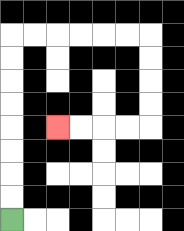{'start': '[0, 9]', 'end': '[2, 5]', 'path_directions': 'U,U,U,U,U,U,U,U,R,R,R,R,R,R,D,D,D,D,L,L,L,L', 'path_coordinates': '[[0, 9], [0, 8], [0, 7], [0, 6], [0, 5], [0, 4], [0, 3], [0, 2], [0, 1], [1, 1], [2, 1], [3, 1], [4, 1], [5, 1], [6, 1], [6, 2], [6, 3], [6, 4], [6, 5], [5, 5], [4, 5], [3, 5], [2, 5]]'}